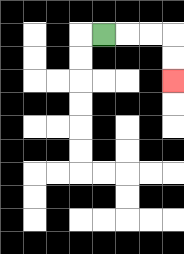{'start': '[4, 1]', 'end': '[7, 3]', 'path_directions': 'R,R,R,D,D', 'path_coordinates': '[[4, 1], [5, 1], [6, 1], [7, 1], [7, 2], [7, 3]]'}